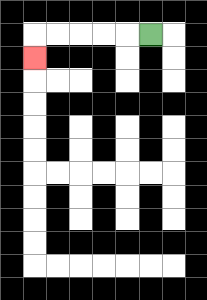{'start': '[6, 1]', 'end': '[1, 2]', 'path_directions': 'L,L,L,L,L,D', 'path_coordinates': '[[6, 1], [5, 1], [4, 1], [3, 1], [2, 1], [1, 1], [1, 2]]'}